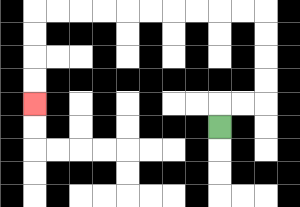{'start': '[9, 5]', 'end': '[1, 4]', 'path_directions': 'U,R,R,U,U,U,U,L,L,L,L,L,L,L,L,L,L,D,D,D,D', 'path_coordinates': '[[9, 5], [9, 4], [10, 4], [11, 4], [11, 3], [11, 2], [11, 1], [11, 0], [10, 0], [9, 0], [8, 0], [7, 0], [6, 0], [5, 0], [4, 0], [3, 0], [2, 0], [1, 0], [1, 1], [1, 2], [1, 3], [1, 4]]'}